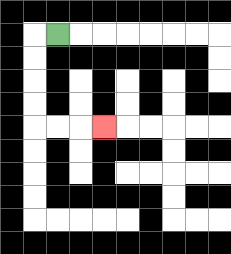{'start': '[2, 1]', 'end': '[4, 5]', 'path_directions': 'L,D,D,D,D,R,R,R', 'path_coordinates': '[[2, 1], [1, 1], [1, 2], [1, 3], [1, 4], [1, 5], [2, 5], [3, 5], [4, 5]]'}